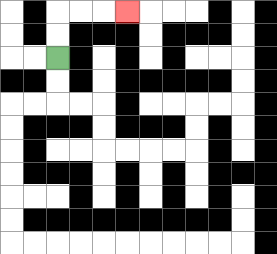{'start': '[2, 2]', 'end': '[5, 0]', 'path_directions': 'U,U,R,R,R', 'path_coordinates': '[[2, 2], [2, 1], [2, 0], [3, 0], [4, 0], [5, 0]]'}